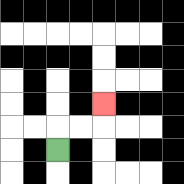{'start': '[2, 6]', 'end': '[4, 4]', 'path_directions': 'U,R,R,U', 'path_coordinates': '[[2, 6], [2, 5], [3, 5], [4, 5], [4, 4]]'}